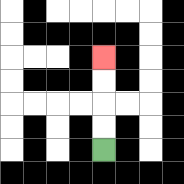{'start': '[4, 6]', 'end': '[4, 2]', 'path_directions': 'U,U,U,U', 'path_coordinates': '[[4, 6], [4, 5], [4, 4], [4, 3], [4, 2]]'}